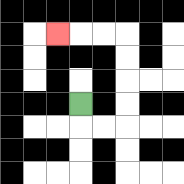{'start': '[3, 4]', 'end': '[2, 1]', 'path_directions': 'D,R,R,U,U,U,U,L,L,L', 'path_coordinates': '[[3, 4], [3, 5], [4, 5], [5, 5], [5, 4], [5, 3], [5, 2], [5, 1], [4, 1], [3, 1], [2, 1]]'}